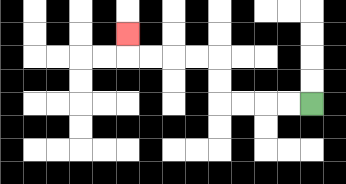{'start': '[13, 4]', 'end': '[5, 1]', 'path_directions': 'L,L,L,L,U,U,L,L,L,L,U', 'path_coordinates': '[[13, 4], [12, 4], [11, 4], [10, 4], [9, 4], [9, 3], [9, 2], [8, 2], [7, 2], [6, 2], [5, 2], [5, 1]]'}